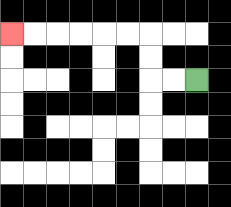{'start': '[8, 3]', 'end': '[0, 1]', 'path_directions': 'L,L,U,U,L,L,L,L,L,L', 'path_coordinates': '[[8, 3], [7, 3], [6, 3], [6, 2], [6, 1], [5, 1], [4, 1], [3, 1], [2, 1], [1, 1], [0, 1]]'}